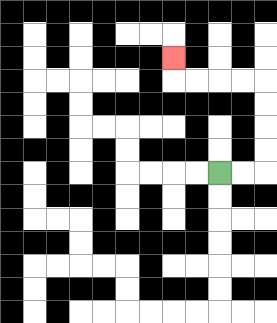{'start': '[9, 7]', 'end': '[7, 2]', 'path_directions': 'R,R,U,U,U,U,L,L,L,L,U', 'path_coordinates': '[[9, 7], [10, 7], [11, 7], [11, 6], [11, 5], [11, 4], [11, 3], [10, 3], [9, 3], [8, 3], [7, 3], [7, 2]]'}